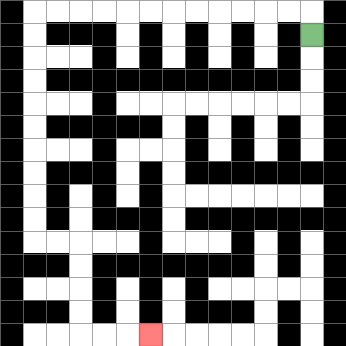{'start': '[13, 1]', 'end': '[6, 14]', 'path_directions': 'U,L,L,L,L,L,L,L,L,L,L,L,L,D,D,D,D,D,D,D,D,D,D,R,R,D,D,D,D,R,R,R', 'path_coordinates': '[[13, 1], [13, 0], [12, 0], [11, 0], [10, 0], [9, 0], [8, 0], [7, 0], [6, 0], [5, 0], [4, 0], [3, 0], [2, 0], [1, 0], [1, 1], [1, 2], [1, 3], [1, 4], [1, 5], [1, 6], [1, 7], [1, 8], [1, 9], [1, 10], [2, 10], [3, 10], [3, 11], [3, 12], [3, 13], [3, 14], [4, 14], [5, 14], [6, 14]]'}